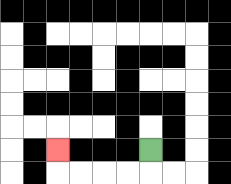{'start': '[6, 6]', 'end': '[2, 6]', 'path_directions': 'D,L,L,L,L,U', 'path_coordinates': '[[6, 6], [6, 7], [5, 7], [4, 7], [3, 7], [2, 7], [2, 6]]'}